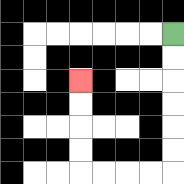{'start': '[7, 1]', 'end': '[3, 3]', 'path_directions': 'D,D,D,D,D,D,L,L,L,L,U,U,U,U', 'path_coordinates': '[[7, 1], [7, 2], [7, 3], [7, 4], [7, 5], [7, 6], [7, 7], [6, 7], [5, 7], [4, 7], [3, 7], [3, 6], [3, 5], [3, 4], [3, 3]]'}